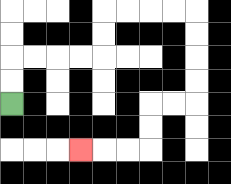{'start': '[0, 4]', 'end': '[3, 6]', 'path_directions': 'U,U,R,R,R,R,U,U,R,R,R,R,D,D,D,D,L,L,D,D,L,L,L', 'path_coordinates': '[[0, 4], [0, 3], [0, 2], [1, 2], [2, 2], [3, 2], [4, 2], [4, 1], [4, 0], [5, 0], [6, 0], [7, 0], [8, 0], [8, 1], [8, 2], [8, 3], [8, 4], [7, 4], [6, 4], [6, 5], [6, 6], [5, 6], [4, 6], [3, 6]]'}